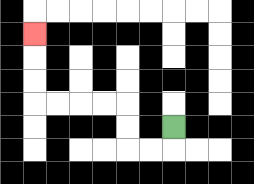{'start': '[7, 5]', 'end': '[1, 1]', 'path_directions': 'D,L,L,U,U,L,L,L,L,U,U,U', 'path_coordinates': '[[7, 5], [7, 6], [6, 6], [5, 6], [5, 5], [5, 4], [4, 4], [3, 4], [2, 4], [1, 4], [1, 3], [1, 2], [1, 1]]'}